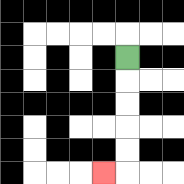{'start': '[5, 2]', 'end': '[4, 7]', 'path_directions': 'D,D,D,D,D,L', 'path_coordinates': '[[5, 2], [5, 3], [5, 4], [5, 5], [5, 6], [5, 7], [4, 7]]'}